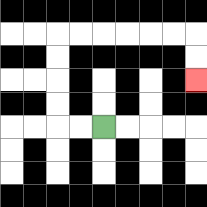{'start': '[4, 5]', 'end': '[8, 3]', 'path_directions': 'L,L,U,U,U,U,R,R,R,R,R,R,D,D', 'path_coordinates': '[[4, 5], [3, 5], [2, 5], [2, 4], [2, 3], [2, 2], [2, 1], [3, 1], [4, 1], [5, 1], [6, 1], [7, 1], [8, 1], [8, 2], [8, 3]]'}